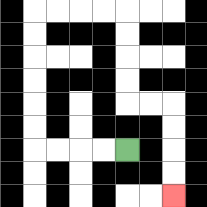{'start': '[5, 6]', 'end': '[7, 8]', 'path_directions': 'L,L,L,L,U,U,U,U,U,U,R,R,R,R,D,D,D,D,R,R,D,D,D,D', 'path_coordinates': '[[5, 6], [4, 6], [3, 6], [2, 6], [1, 6], [1, 5], [1, 4], [1, 3], [1, 2], [1, 1], [1, 0], [2, 0], [3, 0], [4, 0], [5, 0], [5, 1], [5, 2], [5, 3], [5, 4], [6, 4], [7, 4], [7, 5], [7, 6], [7, 7], [7, 8]]'}